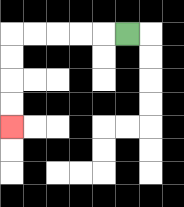{'start': '[5, 1]', 'end': '[0, 5]', 'path_directions': 'L,L,L,L,L,D,D,D,D', 'path_coordinates': '[[5, 1], [4, 1], [3, 1], [2, 1], [1, 1], [0, 1], [0, 2], [0, 3], [0, 4], [0, 5]]'}